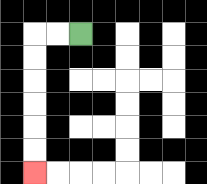{'start': '[3, 1]', 'end': '[1, 7]', 'path_directions': 'L,L,D,D,D,D,D,D', 'path_coordinates': '[[3, 1], [2, 1], [1, 1], [1, 2], [1, 3], [1, 4], [1, 5], [1, 6], [1, 7]]'}